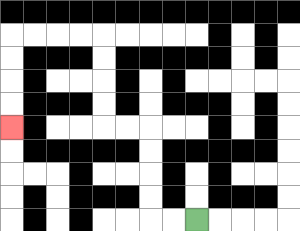{'start': '[8, 9]', 'end': '[0, 5]', 'path_directions': 'L,L,U,U,U,U,L,L,U,U,U,U,L,L,L,L,D,D,D,D', 'path_coordinates': '[[8, 9], [7, 9], [6, 9], [6, 8], [6, 7], [6, 6], [6, 5], [5, 5], [4, 5], [4, 4], [4, 3], [4, 2], [4, 1], [3, 1], [2, 1], [1, 1], [0, 1], [0, 2], [0, 3], [0, 4], [0, 5]]'}